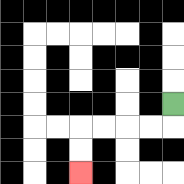{'start': '[7, 4]', 'end': '[3, 7]', 'path_directions': 'D,L,L,L,L,D,D', 'path_coordinates': '[[7, 4], [7, 5], [6, 5], [5, 5], [4, 5], [3, 5], [3, 6], [3, 7]]'}